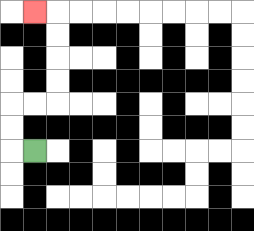{'start': '[1, 6]', 'end': '[1, 0]', 'path_directions': 'L,U,U,R,R,U,U,U,U,L', 'path_coordinates': '[[1, 6], [0, 6], [0, 5], [0, 4], [1, 4], [2, 4], [2, 3], [2, 2], [2, 1], [2, 0], [1, 0]]'}